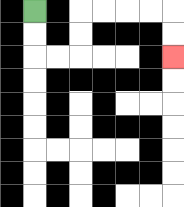{'start': '[1, 0]', 'end': '[7, 2]', 'path_directions': 'D,D,R,R,U,U,R,R,R,R,D,D', 'path_coordinates': '[[1, 0], [1, 1], [1, 2], [2, 2], [3, 2], [3, 1], [3, 0], [4, 0], [5, 0], [6, 0], [7, 0], [7, 1], [7, 2]]'}